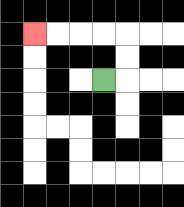{'start': '[4, 3]', 'end': '[1, 1]', 'path_directions': 'R,U,U,L,L,L,L', 'path_coordinates': '[[4, 3], [5, 3], [5, 2], [5, 1], [4, 1], [3, 1], [2, 1], [1, 1]]'}